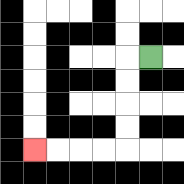{'start': '[6, 2]', 'end': '[1, 6]', 'path_directions': 'L,D,D,D,D,L,L,L,L', 'path_coordinates': '[[6, 2], [5, 2], [5, 3], [5, 4], [5, 5], [5, 6], [4, 6], [3, 6], [2, 6], [1, 6]]'}